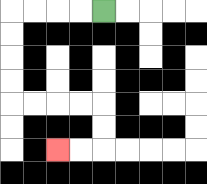{'start': '[4, 0]', 'end': '[2, 6]', 'path_directions': 'L,L,L,L,D,D,D,D,R,R,R,R,D,D,L,L', 'path_coordinates': '[[4, 0], [3, 0], [2, 0], [1, 0], [0, 0], [0, 1], [0, 2], [0, 3], [0, 4], [1, 4], [2, 4], [3, 4], [4, 4], [4, 5], [4, 6], [3, 6], [2, 6]]'}